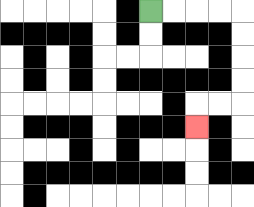{'start': '[6, 0]', 'end': '[8, 5]', 'path_directions': 'R,R,R,R,D,D,D,D,L,L,D', 'path_coordinates': '[[6, 0], [7, 0], [8, 0], [9, 0], [10, 0], [10, 1], [10, 2], [10, 3], [10, 4], [9, 4], [8, 4], [8, 5]]'}